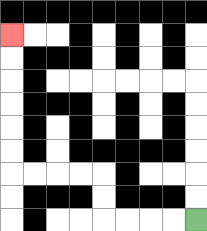{'start': '[8, 9]', 'end': '[0, 1]', 'path_directions': 'L,L,L,L,U,U,L,L,L,L,U,U,U,U,U,U', 'path_coordinates': '[[8, 9], [7, 9], [6, 9], [5, 9], [4, 9], [4, 8], [4, 7], [3, 7], [2, 7], [1, 7], [0, 7], [0, 6], [0, 5], [0, 4], [0, 3], [0, 2], [0, 1]]'}